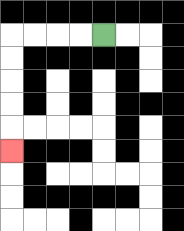{'start': '[4, 1]', 'end': '[0, 6]', 'path_directions': 'L,L,L,L,D,D,D,D,D', 'path_coordinates': '[[4, 1], [3, 1], [2, 1], [1, 1], [0, 1], [0, 2], [0, 3], [0, 4], [0, 5], [0, 6]]'}